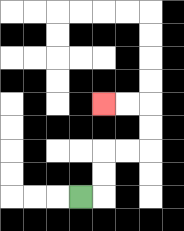{'start': '[3, 8]', 'end': '[4, 4]', 'path_directions': 'R,U,U,R,R,U,U,L,L', 'path_coordinates': '[[3, 8], [4, 8], [4, 7], [4, 6], [5, 6], [6, 6], [6, 5], [6, 4], [5, 4], [4, 4]]'}